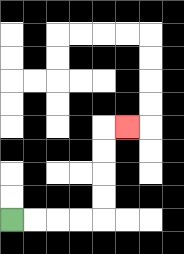{'start': '[0, 9]', 'end': '[5, 5]', 'path_directions': 'R,R,R,R,U,U,U,U,R', 'path_coordinates': '[[0, 9], [1, 9], [2, 9], [3, 9], [4, 9], [4, 8], [4, 7], [4, 6], [4, 5], [5, 5]]'}